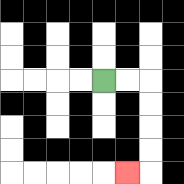{'start': '[4, 3]', 'end': '[5, 7]', 'path_directions': 'R,R,D,D,D,D,L', 'path_coordinates': '[[4, 3], [5, 3], [6, 3], [6, 4], [6, 5], [6, 6], [6, 7], [5, 7]]'}